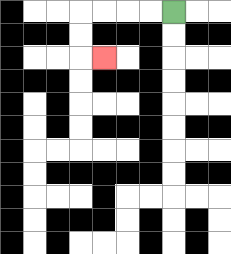{'start': '[7, 0]', 'end': '[4, 2]', 'path_directions': 'L,L,L,L,D,D,R', 'path_coordinates': '[[7, 0], [6, 0], [5, 0], [4, 0], [3, 0], [3, 1], [3, 2], [4, 2]]'}